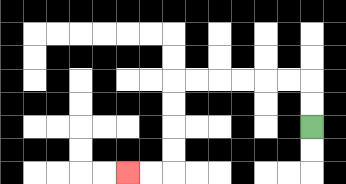{'start': '[13, 5]', 'end': '[5, 7]', 'path_directions': 'U,U,L,L,L,L,L,L,D,D,D,D,L,L', 'path_coordinates': '[[13, 5], [13, 4], [13, 3], [12, 3], [11, 3], [10, 3], [9, 3], [8, 3], [7, 3], [7, 4], [7, 5], [7, 6], [7, 7], [6, 7], [5, 7]]'}